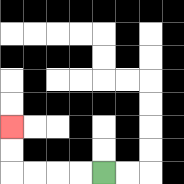{'start': '[4, 7]', 'end': '[0, 5]', 'path_directions': 'L,L,L,L,U,U', 'path_coordinates': '[[4, 7], [3, 7], [2, 7], [1, 7], [0, 7], [0, 6], [0, 5]]'}